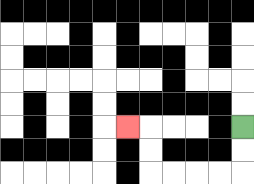{'start': '[10, 5]', 'end': '[5, 5]', 'path_directions': 'D,D,L,L,L,L,U,U,L', 'path_coordinates': '[[10, 5], [10, 6], [10, 7], [9, 7], [8, 7], [7, 7], [6, 7], [6, 6], [6, 5], [5, 5]]'}